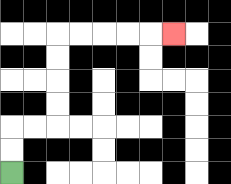{'start': '[0, 7]', 'end': '[7, 1]', 'path_directions': 'U,U,R,R,U,U,U,U,R,R,R,R,R', 'path_coordinates': '[[0, 7], [0, 6], [0, 5], [1, 5], [2, 5], [2, 4], [2, 3], [2, 2], [2, 1], [3, 1], [4, 1], [5, 1], [6, 1], [7, 1]]'}